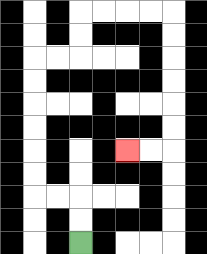{'start': '[3, 10]', 'end': '[5, 6]', 'path_directions': 'U,U,L,L,U,U,U,U,U,U,R,R,U,U,R,R,R,R,D,D,D,D,D,D,L,L', 'path_coordinates': '[[3, 10], [3, 9], [3, 8], [2, 8], [1, 8], [1, 7], [1, 6], [1, 5], [1, 4], [1, 3], [1, 2], [2, 2], [3, 2], [3, 1], [3, 0], [4, 0], [5, 0], [6, 0], [7, 0], [7, 1], [7, 2], [7, 3], [7, 4], [7, 5], [7, 6], [6, 6], [5, 6]]'}